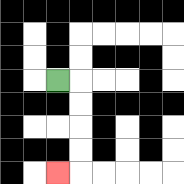{'start': '[2, 3]', 'end': '[2, 7]', 'path_directions': 'R,D,D,D,D,L', 'path_coordinates': '[[2, 3], [3, 3], [3, 4], [3, 5], [3, 6], [3, 7], [2, 7]]'}